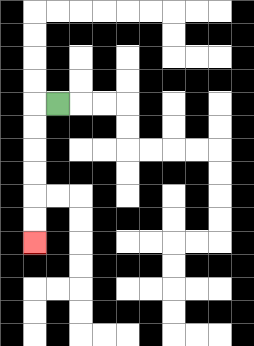{'start': '[2, 4]', 'end': '[1, 10]', 'path_directions': 'L,D,D,D,D,D,D', 'path_coordinates': '[[2, 4], [1, 4], [1, 5], [1, 6], [1, 7], [1, 8], [1, 9], [1, 10]]'}